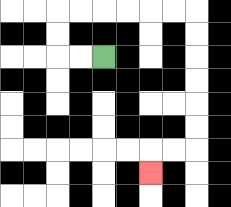{'start': '[4, 2]', 'end': '[6, 7]', 'path_directions': 'L,L,U,U,R,R,R,R,R,R,D,D,D,D,D,D,L,L,D', 'path_coordinates': '[[4, 2], [3, 2], [2, 2], [2, 1], [2, 0], [3, 0], [4, 0], [5, 0], [6, 0], [7, 0], [8, 0], [8, 1], [8, 2], [8, 3], [8, 4], [8, 5], [8, 6], [7, 6], [6, 6], [6, 7]]'}